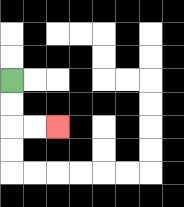{'start': '[0, 3]', 'end': '[2, 5]', 'path_directions': 'D,D,R,R', 'path_coordinates': '[[0, 3], [0, 4], [0, 5], [1, 5], [2, 5]]'}